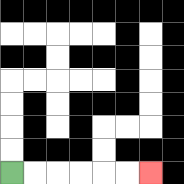{'start': '[0, 7]', 'end': '[6, 7]', 'path_directions': 'R,R,R,R,R,R', 'path_coordinates': '[[0, 7], [1, 7], [2, 7], [3, 7], [4, 7], [5, 7], [6, 7]]'}